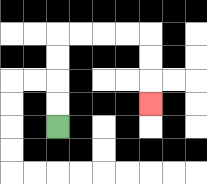{'start': '[2, 5]', 'end': '[6, 4]', 'path_directions': 'U,U,U,U,R,R,R,R,D,D,D', 'path_coordinates': '[[2, 5], [2, 4], [2, 3], [2, 2], [2, 1], [3, 1], [4, 1], [5, 1], [6, 1], [6, 2], [6, 3], [6, 4]]'}